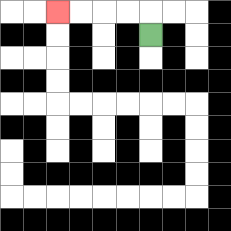{'start': '[6, 1]', 'end': '[2, 0]', 'path_directions': 'U,L,L,L,L', 'path_coordinates': '[[6, 1], [6, 0], [5, 0], [4, 0], [3, 0], [2, 0]]'}